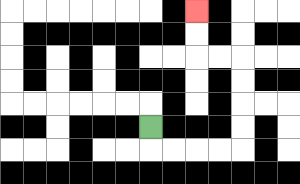{'start': '[6, 5]', 'end': '[8, 0]', 'path_directions': 'D,R,R,R,R,U,U,U,U,L,L,U,U', 'path_coordinates': '[[6, 5], [6, 6], [7, 6], [8, 6], [9, 6], [10, 6], [10, 5], [10, 4], [10, 3], [10, 2], [9, 2], [8, 2], [8, 1], [8, 0]]'}